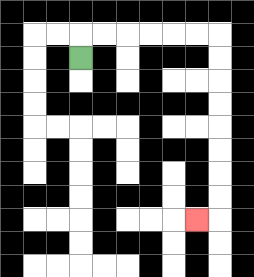{'start': '[3, 2]', 'end': '[8, 9]', 'path_directions': 'U,R,R,R,R,R,R,D,D,D,D,D,D,D,D,L', 'path_coordinates': '[[3, 2], [3, 1], [4, 1], [5, 1], [6, 1], [7, 1], [8, 1], [9, 1], [9, 2], [9, 3], [9, 4], [9, 5], [9, 6], [9, 7], [9, 8], [9, 9], [8, 9]]'}